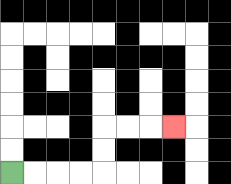{'start': '[0, 7]', 'end': '[7, 5]', 'path_directions': 'R,R,R,R,U,U,R,R,R', 'path_coordinates': '[[0, 7], [1, 7], [2, 7], [3, 7], [4, 7], [4, 6], [4, 5], [5, 5], [6, 5], [7, 5]]'}